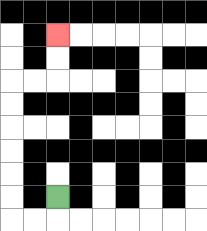{'start': '[2, 8]', 'end': '[2, 1]', 'path_directions': 'D,L,L,U,U,U,U,U,U,R,R,U,U', 'path_coordinates': '[[2, 8], [2, 9], [1, 9], [0, 9], [0, 8], [0, 7], [0, 6], [0, 5], [0, 4], [0, 3], [1, 3], [2, 3], [2, 2], [2, 1]]'}